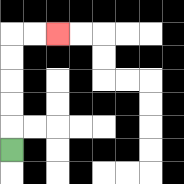{'start': '[0, 6]', 'end': '[2, 1]', 'path_directions': 'U,U,U,U,U,R,R', 'path_coordinates': '[[0, 6], [0, 5], [0, 4], [0, 3], [0, 2], [0, 1], [1, 1], [2, 1]]'}